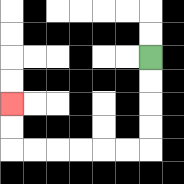{'start': '[6, 2]', 'end': '[0, 4]', 'path_directions': 'D,D,D,D,L,L,L,L,L,L,U,U', 'path_coordinates': '[[6, 2], [6, 3], [6, 4], [6, 5], [6, 6], [5, 6], [4, 6], [3, 6], [2, 6], [1, 6], [0, 6], [0, 5], [0, 4]]'}